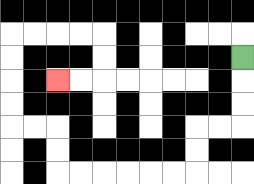{'start': '[10, 2]', 'end': '[2, 3]', 'path_directions': 'D,D,D,L,L,D,D,L,L,L,L,L,L,U,U,L,L,U,U,U,U,R,R,R,R,D,D,L,L', 'path_coordinates': '[[10, 2], [10, 3], [10, 4], [10, 5], [9, 5], [8, 5], [8, 6], [8, 7], [7, 7], [6, 7], [5, 7], [4, 7], [3, 7], [2, 7], [2, 6], [2, 5], [1, 5], [0, 5], [0, 4], [0, 3], [0, 2], [0, 1], [1, 1], [2, 1], [3, 1], [4, 1], [4, 2], [4, 3], [3, 3], [2, 3]]'}